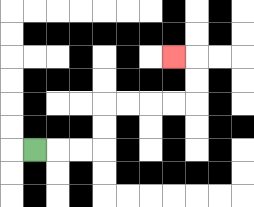{'start': '[1, 6]', 'end': '[7, 2]', 'path_directions': 'R,R,R,U,U,R,R,R,R,U,U,L', 'path_coordinates': '[[1, 6], [2, 6], [3, 6], [4, 6], [4, 5], [4, 4], [5, 4], [6, 4], [7, 4], [8, 4], [8, 3], [8, 2], [7, 2]]'}